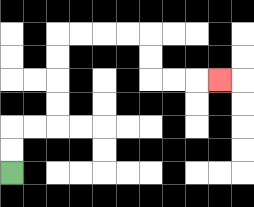{'start': '[0, 7]', 'end': '[9, 3]', 'path_directions': 'U,U,R,R,U,U,U,U,R,R,R,R,D,D,R,R,R', 'path_coordinates': '[[0, 7], [0, 6], [0, 5], [1, 5], [2, 5], [2, 4], [2, 3], [2, 2], [2, 1], [3, 1], [4, 1], [5, 1], [6, 1], [6, 2], [6, 3], [7, 3], [8, 3], [9, 3]]'}